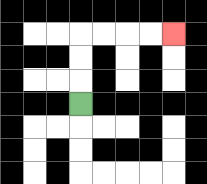{'start': '[3, 4]', 'end': '[7, 1]', 'path_directions': 'U,U,U,R,R,R,R', 'path_coordinates': '[[3, 4], [3, 3], [3, 2], [3, 1], [4, 1], [5, 1], [6, 1], [7, 1]]'}